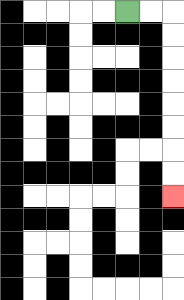{'start': '[5, 0]', 'end': '[7, 8]', 'path_directions': 'R,R,D,D,D,D,D,D,D,D', 'path_coordinates': '[[5, 0], [6, 0], [7, 0], [7, 1], [7, 2], [7, 3], [7, 4], [7, 5], [7, 6], [7, 7], [7, 8]]'}